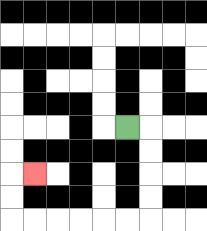{'start': '[5, 5]', 'end': '[1, 7]', 'path_directions': 'R,D,D,D,D,L,L,L,L,L,L,U,U,R', 'path_coordinates': '[[5, 5], [6, 5], [6, 6], [6, 7], [6, 8], [6, 9], [5, 9], [4, 9], [3, 9], [2, 9], [1, 9], [0, 9], [0, 8], [0, 7], [1, 7]]'}